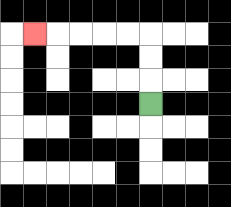{'start': '[6, 4]', 'end': '[1, 1]', 'path_directions': 'U,U,U,L,L,L,L,L', 'path_coordinates': '[[6, 4], [6, 3], [6, 2], [6, 1], [5, 1], [4, 1], [3, 1], [2, 1], [1, 1]]'}